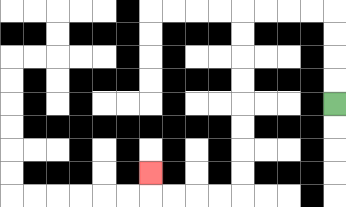{'start': '[14, 4]', 'end': '[6, 7]', 'path_directions': 'U,U,U,U,L,L,L,L,D,D,D,D,D,D,D,D,L,L,L,L,U', 'path_coordinates': '[[14, 4], [14, 3], [14, 2], [14, 1], [14, 0], [13, 0], [12, 0], [11, 0], [10, 0], [10, 1], [10, 2], [10, 3], [10, 4], [10, 5], [10, 6], [10, 7], [10, 8], [9, 8], [8, 8], [7, 8], [6, 8], [6, 7]]'}